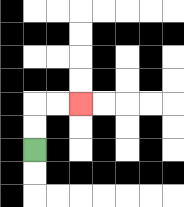{'start': '[1, 6]', 'end': '[3, 4]', 'path_directions': 'U,U,R,R', 'path_coordinates': '[[1, 6], [1, 5], [1, 4], [2, 4], [3, 4]]'}